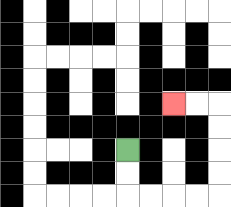{'start': '[5, 6]', 'end': '[7, 4]', 'path_directions': 'D,D,R,R,R,R,U,U,U,U,L,L', 'path_coordinates': '[[5, 6], [5, 7], [5, 8], [6, 8], [7, 8], [8, 8], [9, 8], [9, 7], [9, 6], [9, 5], [9, 4], [8, 4], [7, 4]]'}